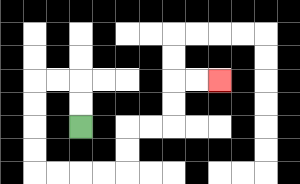{'start': '[3, 5]', 'end': '[9, 3]', 'path_directions': 'U,U,L,L,D,D,D,D,R,R,R,R,U,U,R,R,U,U,R,R', 'path_coordinates': '[[3, 5], [3, 4], [3, 3], [2, 3], [1, 3], [1, 4], [1, 5], [1, 6], [1, 7], [2, 7], [3, 7], [4, 7], [5, 7], [5, 6], [5, 5], [6, 5], [7, 5], [7, 4], [7, 3], [8, 3], [9, 3]]'}